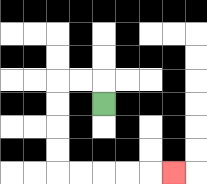{'start': '[4, 4]', 'end': '[7, 7]', 'path_directions': 'U,L,L,D,D,D,D,R,R,R,R,R', 'path_coordinates': '[[4, 4], [4, 3], [3, 3], [2, 3], [2, 4], [2, 5], [2, 6], [2, 7], [3, 7], [4, 7], [5, 7], [6, 7], [7, 7]]'}